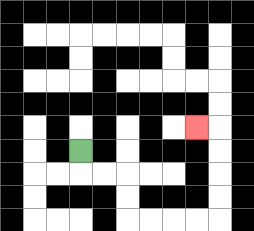{'start': '[3, 6]', 'end': '[8, 5]', 'path_directions': 'D,R,R,D,D,R,R,R,R,U,U,U,U,L', 'path_coordinates': '[[3, 6], [3, 7], [4, 7], [5, 7], [5, 8], [5, 9], [6, 9], [7, 9], [8, 9], [9, 9], [9, 8], [9, 7], [9, 6], [9, 5], [8, 5]]'}